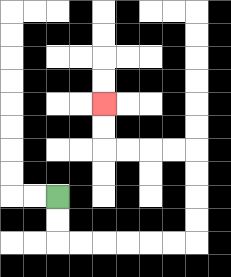{'start': '[2, 8]', 'end': '[4, 4]', 'path_directions': 'D,D,R,R,R,R,R,R,U,U,U,U,L,L,L,L,U,U', 'path_coordinates': '[[2, 8], [2, 9], [2, 10], [3, 10], [4, 10], [5, 10], [6, 10], [7, 10], [8, 10], [8, 9], [8, 8], [8, 7], [8, 6], [7, 6], [6, 6], [5, 6], [4, 6], [4, 5], [4, 4]]'}